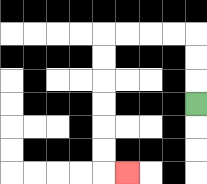{'start': '[8, 4]', 'end': '[5, 7]', 'path_directions': 'U,U,U,L,L,L,L,D,D,D,D,D,D,R', 'path_coordinates': '[[8, 4], [8, 3], [8, 2], [8, 1], [7, 1], [6, 1], [5, 1], [4, 1], [4, 2], [4, 3], [4, 4], [4, 5], [4, 6], [4, 7], [5, 7]]'}